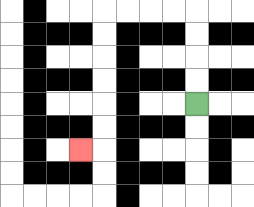{'start': '[8, 4]', 'end': '[3, 6]', 'path_directions': 'U,U,U,U,L,L,L,L,D,D,D,D,D,D,L', 'path_coordinates': '[[8, 4], [8, 3], [8, 2], [8, 1], [8, 0], [7, 0], [6, 0], [5, 0], [4, 0], [4, 1], [4, 2], [4, 3], [4, 4], [4, 5], [4, 6], [3, 6]]'}